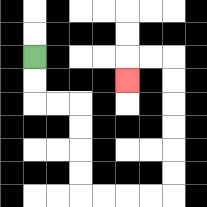{'start': '[1, 2]', 'end': '[5, 3]', 'path_directions': 'D,D,R,R,D,D,D,D,R,R,R,R,U,U,U,U,U,U,L,L,D', 'path_coordinates': '[[1, 2], [1, 3], [1, 4], [2, 4], [3, 4], [3, 5], [3, 6], [3, 7], [3, 8], [4, 8], [5, 8], [6, 8], [7, 8], [7, 7], [7, 6], [7, 5], [7, 4], [7, 3], [7, 2], [6, 2], [5, 2], [5, 3]]'}